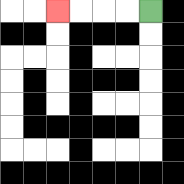{'start': '[6, 0]', 'end': '[2, 0]', 'path_directions': 'L,L,L,L', 'path_coordinates': '[[6, 0], [5, 0], [4, 0], [3, 0], [2, 0]]'}